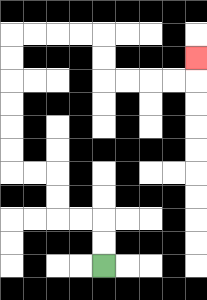{'start': '[4, 11]', 'end': '[8, 2]', 'path_directions': 'U,U,L,L,U,U,L,L,U,U,U,U,U,U,R,R,R,R,D,D,R,R,R,R,U', 'path_coordinates': '[[4, 11], [4, 10], [4, 9], [3, 9], [2, 9], [2, 8], [2, 7], [1, 7], [0, 7], [0, 6], [0, 5], [0, 4], [0, 3], [0, 2], [0, 1], [1, 1], [2, 1], [3, 1], [4, 1], [4, 2], [4, 3], [5, 3], [6, 3], [7, 3], [8, 3], [8, 2]]'}